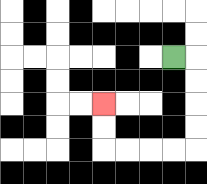{'start': '[7, 2]', 'end': '[4, 4]', 'path_directions': 'R,D,D,D,D,L,L,L,L,U,U', 'path_coordinates': '[[7, 2], [8, 2], [8, 3], [8, 4], [8, 5], [8, 6], [7, 6], [6, 6], [5, 6], [4, 6], [4, 5], [4, 4]]'}